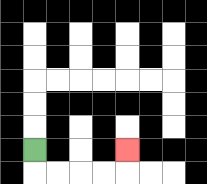{'start': '[1, 6]', 'end': '[5, 6]', 'path_directions': 'D,R,R,R,R,U', 'path_coordinates': '[[1, 6], [1, 7], [2, 7], [3, 7], [4, 7], [5, 7], [5, 6]]'}